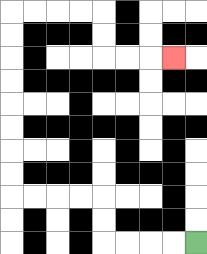{'start': '[8, 10]', 'end': '[7, 2]', 'path_directions': 'L,L,L,L,U,U,L,L,L,L,U,U,U,U,U,U,U,U,R,R,R,R,D,D,R,R,R', 'path_coordinates': '[[8, 10], [7, 10], [6, 10], [5, 10], [4, 10], [4, 9], [4, 8], [3, 8], [2, 8], [1, 8], [0, 8], [0, 7], [0, 6], [0, 5], [0, 4], [0, 3], [0, 2], [0, 1], [0, 0], [1, 0], [2, 0], [3, 0], [4, 0], [4, 1], [4, 2], [5, 2], [6, 2], [7, 2]]'}